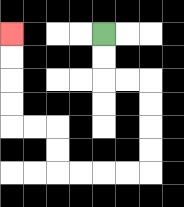{'start': '[4, 1]', 'end': '[0, 1]', 'path_directions': 'D,D,R,R,D,D,D,D,L,L,L,L,U,U,L,L,U,U,U,U', 'path_coordinates': '[[4, 1], [4, 2], [4, 3], [5, 3], [6, 3], [6, 4], [6, 5], [6, 6], [6, 7], [5, 7], [4, 7], [3, 7], [2, 7], [2, 6], [2, 5], [1, 5], [0, 5], [0, 4], [0, 3], [0, 2], [0, 1]]'}